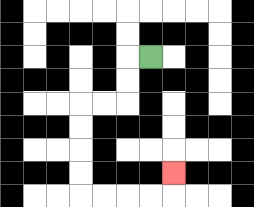{'start': '[6, 2]', 'end': '[7, 7]', 'path_directions': 'L,D,D,L,L,D,D,D,D,R,R,R,R,U', 'path_coordinates': '[[6, 2], [5, 2], [5, 3], [5, 4], [4, 4], [3, 4], [3, 5], [3, 6], [3, 7], [3, 8], [4, 8], [5, 8], [6, 8], [7, 8], [7, 7]]'}